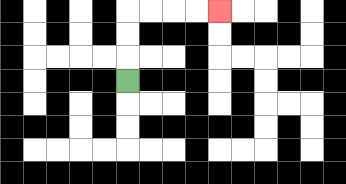{'start': '[5, 3]', 'end': '[9, 0]', 'path_directions': 'U,U,U,R,R,R,R', 'path_coordinates': '[[5, 3], [5, 2], [5, 1], [5, 0], [6, 0], [7, 0], [8, 0], [9, 0]]'}